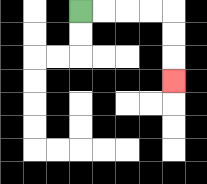{'start': '[3, 0]', 'end': '[7, 3]', 'path_directions': 'R,R,R,R,D,D,D', 'path_coordinates': '[[3, 0], [4, 0], [5, 0], [6, 0], [7, 0], [7, 1], [7, 2], [7, 3]]'}